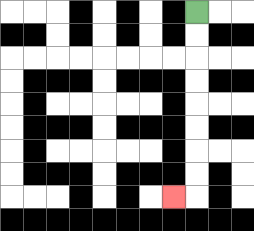{'start': '[8, 0]', 'end': '[7, 8]', 'path_directions': 'D,D,D,D,D,D,D,D,L', 'path_coordinates': '[[8, 0], [8, 1], [8, 2], [8, 3], [8, 4], [8, 5], [8, 6], [8, 7], [8, 8], [7, 8]]'}